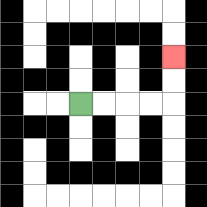{'start': '[3, 4]', 'end': '[7, 2]', 'path_directions': 'R,R,R,R,U,U', 'path_coordinates': '[[3, 4], [4, 4], [5, 4], [6, 4], [7, 4], [7, 3], [7, 2]]'}